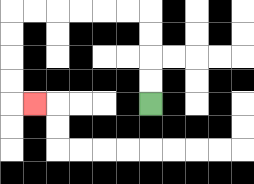{'start': '[6, 4]', 'end': '[1, 4]', 'path_directions': 'U,U,U,U,L,L,L,L,L,L,D,D,D,D,R', 'path_coordinates': '[[6, 4], [6, 3], [6, 2], [6, 1], [6, 0], [5, 0], [4, 0], [3, 0], [2, 0], [1, 0], [0, 0], [0, 1], [0, 2], [0, 3], [0, 4], [1, 4]]'}